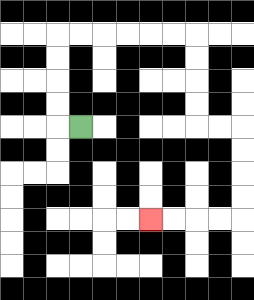{'start': '[3, 5]', 'end': '[6, 9]', 'path_directions': 'L,U,U,U,U,R,R,R,R,R,R,D,D,D,D,R,R,D,D,D,D,L,L,L,L', 'path_coordinates': '[[3, 5], [2, 5], [2, 4], [2, 3], [2, 2], [2, 1], [3, 1], [4, 1], [5, 1], [6, 1], [7, 1], [8, 1], [8, 2], [8, 3], [8, 4], [8, 5], [9, 5], [10, 5], [10, 6], [10, 7], [10, 8], [10, 9], [9, 9], [8, 9], [7, 9], [6, 9]]'}